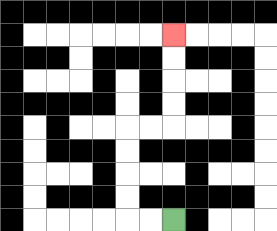{'start': '[7, 9]', 'end': '[7, 1]', 'path_directions': 'L,L,U,U,U,U,R,R,U,U,U,U', 'path_coordinates': '[[7, 9], [6, 9], [5, 9], [5, 8], [5, 7], [5, 6], [5, 5], [6, 5], [7, 5], [7, 4], [7, 3], [7, 2], [7, 1]]'}